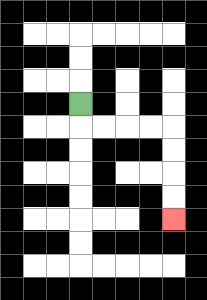{'start': '[3, 4]', 'end': '[7, 9]', 'path_directions': 'D,R,R,R,R,D,D,D,D', 'path_coordinates': '[[3, 4], [3, 5], [4, 5], [5, 5], [6, 5], [7, 5], [7, 6], [7, 7], [7, 8], [7, 9]]'}